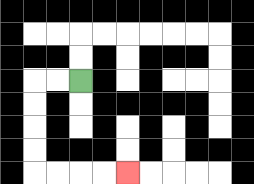{'start': '[3, 3]', 'end': '[5, 7]', 'path_directions': 'L,L,D,D,D,D,R,R,R,R', 'path_coordinates': '[[3, 3], [2, 3], [1, 3], [1, 4], [1, 5], [1, 6], [1, 7], [2, 7], [3, 7], [4, 7], [5, 7]]'}